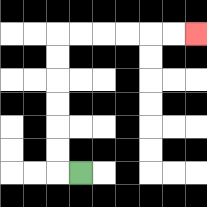{'start': '[3, 7]', 'end': '[8, 1]', 'path_directions': 'L,U,U,U,U,U,U,R,R,R,R,R,R', 'path_coordinates': '[[3, 7], [2, 7], [2, 6], [2, 5], [2, 4], [2, 3], [2, 2], [2, 1], [3, 1], [4, 1], [5, 1], [6, 1], [7, 1], [8, 1]]'}